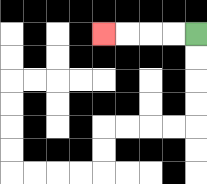{'start': '[8, 1]', 'end': '[4, 1]', 'path_directions': 'L,L,L,L', 'path_coordinates': '[[8, 1], [7, 1], [6, 1], [5, 1], [4, 1]]'}